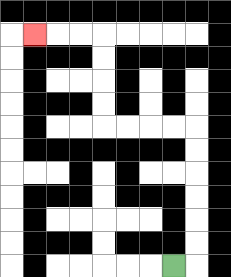{'start': '[7, 11]', 'end': '[1, 1]', 'path_directions': 'R,U,U,U,U,U,U,L,L,L,L,U,U,U,U,L,L,L', 'path_coordinates': '[[7, 11], [8, 11], [8, 10], [8, 9], [8, 8], [8, 7], [8, 6], [8, 5], [7, 5], [6, 5], [5, 5], [4, 5], [4, 4], [4, 3], [4, 2], [4, 1], [3, 1], [2, 1], [1, 1]]'}